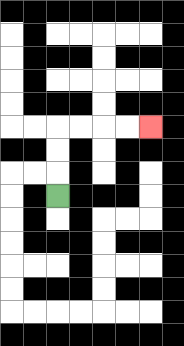{'start': '[2, 8]', 'end': '[6, 5]', 'path_directions': 'U,U,U,R,R,R,R', 'path_coordinates': '[[2, 8], [2, 7], [2, 6], [2, 5], [3, 5], [4, 5], [5, 5], [6, 5]]'}